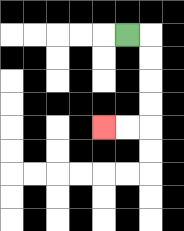{'start': '[5, 1]', 'end': '[4, 5]', 'path_directions': 'R,D,D,D,D,L,L', 'path_coordinates': '[[5, 1], [6, 1], [6, 2], [6, 3], [6, 4], [6, 5], [5, 5], [4, 5]]'}